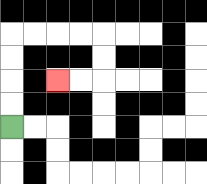{'start': '[0, 5]', 'end': '[2, 3]', 'path_directions': 'U,U,U,U,R,R,R,R,D,D,L,L', 'path_coordinates': '[[0, 5], [0, 4], [0, 3], [0, 2], [0, 1], [1, 1], [2, 1], [3, 1], [4, 1], [4, 2], [4, 3], [3, 3], [2, 3]]'}